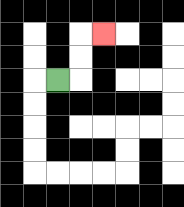{'start': '[2, 3]', 'end': '[4, 1]', 'path_directions': 'R,U,U,R', 'path_coordinates': '[[2, 3], [3, 3], [3, 2], [3, 1], [4, 1]]'}